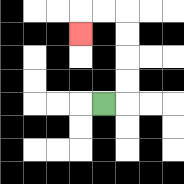{'start': '[4, 4]', 'end': '[3, 1]', 'path_directions': 'R,U,U,U,U,L,L,D', 'path_coordinates': '[[4, 4], [5, 4], [5, 3], [5, 2], [5, 1], [5, 0], [4, 0], [3, 0], [3, 1]]'}